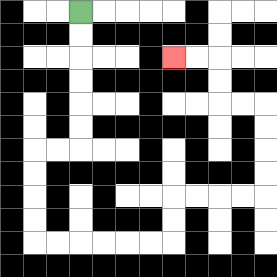{'start': '[3, 0]', 'end': '[7, 2]', 'path_directions': 'D,D,D,D,D,D,L,L,D,D,D,D,R,R,R,R,R,R,U,U,R,R,R,R,U,U,U,U,L,L,U,U,L,L', 'path_coordinates': '[[3, 0], [3, 1], [3, 2], [3, 3], [3, 4], [3, 5], [3, 6], [2, 6], [1, 6], [1, 7], [1, 8], [1, 9], [1, 10], [2, 10], [3, 10], [4, 10], [5, 10], [6, 10], [7, 10], [7, 9], [7, 8], [8, 8], [9, 8], [10, 8], [11, 8], [11, 7], [11, 6], [11, 5], [11, 4], [10, 4], [9, 4], [9, 3], [9, 2], [8, 2], [7, 2]]'}